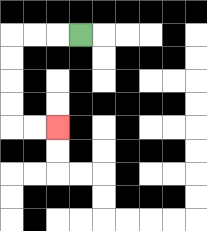{'start': '[3, 1]', 'end': '[2, 5]', 'path_directions': 'L,L,L,D,D,D,D,R,R', 'path_coordinates': '[[3, 1], [2, 1], [1, 1], [0, 1], [0, 2], [0, 3], [0, 4], [0, 5], [1, 5], [2, 5]]'}